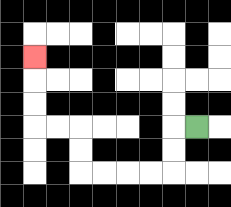{'start': '[8, 5]', 'end': '[1, 2]', 'path_directions': 'L,D,D,L,L,L,L,U,U,L,L,U,U,U', 'path_coordinates': '[[8, 5], [7, 5], [7, 6], [7, 7], [6, 7], [5, 7], [4, 7], [3, 7], [3, 6], [3, 5], [2, 5], [1, 5], [1, 4], [1, 3], [1, 2]]'}